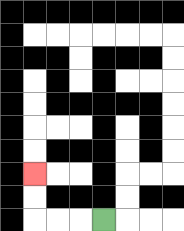{'start': '[4, 9]', 'end': '[1, 7]', 'path_directions': 'L,L,L,U,U', 'path_coordinates': '[[4, 9], [3, 9], [2, 9], [1, 9], [1, 8], [1, 7]]'}